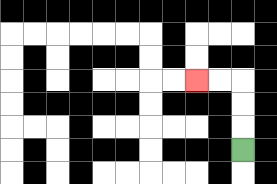{'start': '[10, 6]', 'end': '[8, 3]', 'path_directions': 'U,U,U,L,L', 'path_coordinates': '[[10, 6], [10, 5], [10, 4], [10, 3], [9, 3], [8, 3]]'}